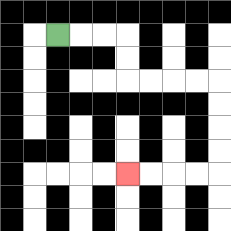{'start': '[2, 1]', 'end': '[5, 7]', 'path_directions': 'R,R,R,D,D,R,R,R,R,D,D,D,D,L,L,L,L', 'path_coordinates': '[[2, 1], [3, 1], [4, 1], [5, 1], [5, 2], [5, 3], [6, 3], [7, 3], [8, 3], [9, 3], [9, 4], [9, 5], [9, 6], [9, 7], [8, 7], [7, 7], [6, 7], [5, 7]]'}